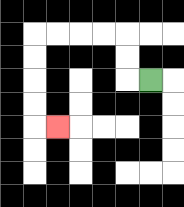{'start': '[6, 3]', 'end': '[2, 5]', 'path_directions': 'L,U,U,L,L,L,L,D,D,D,D,R', 'path_coordinates': '[[6, 3], [5, 3], [5, 2], [5, 1], [4, 1], [3, 1], [2, 1], [1, 1], [1, 2], [1, 3], [1, 4], [1, 5], [2, 5]]'}